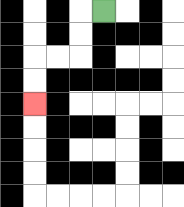{'start': '[4, 0]', 'end': '[1, 4]', 'path_directions': 'L,D,D,L,L,D,D', 'path_coordinates': '[[4, 0], [3, 0], [3, 1], [3, 2], [2, 2], [1, 2], [1, 3], [1, 4]]'}